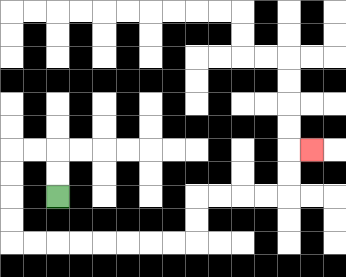{'start': '[2, 8]', 'end': '[13, 6]', 'path_directions': 'U,U,L,L,D,D,D,D,R,R,R,R,R,R,R,R,U,U,R,R,R,R,U,U,R', 'path_coordinates': '[[2, 8], [2, 7], [2, 6], [1, 6], [0, 6], [0, 7], [0, 8], [0, 9], [0, 10], [1, 10], [2, 10], [3, 10], [4, 10], [5, 10], [6, 10], [7, 10], [8, 10], [8, 9], [8, 8], [9, 8], [10, 8], [11, 8], [12, 8], [12, 7], [12, 6], [13, 6]]'}